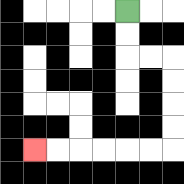{'start': '[5, 0]', 'end': '[1, 6]', 'path_directions': 'D,D,R,R,D,D,D,D,L,L,L,L,L,L', 'path_coordinates': '[[5, 0], [5, 1], [5, 2], [6, 2], [7, 2], [7, 3], [7, 4], [7, 5], [7, 6], [6, 6], [5, 6], [4, 6], [3, 6], [2, 6], [1, 6]]'}